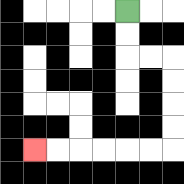{'start': '[5, 0]', 'end': '[1, 6]', 'path_directions': 'D,D,R,R,D,D,D,D,L,L,L,L,L,L', 'path_coordinates': '[[5, 0], [5, 1], [5, 2], [6, 2], [7, 2], [7, 3], [7, 4], [7, 5], [7, 6], [6, 6], [5, 6], [4, 6], [3, 6], [2, 6], [1, 6]]'}